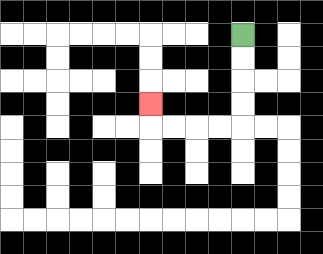{'start': '[10, 1]', 'end': '[6, 4]', 'path_directions': 'D,D,D,D,L,L,L,L,U', 'path_coordinates': '[[10, 1], [10, 2], [10, 3], [10, 4], [10, 5], [9, 5], [8, 5], [7, 5], [6, 5], [6, 4]]'}